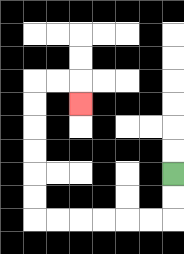{'start': '[7, 7]', 'end': '[3, 4]', 'path_directions': 'D,D,L,L,L,L,L,L,U,U,U,U,U,U,R,R,D', 'path_coordinates': '[[7, 7], [7, 8], [7, 9], [6, 9], [5, 9], [4, 9], [3, 9], [2, 9], [1, 9], [1, 8], [1, 7], [1, 6], [1, 5], [1, 4], [1, 3], [2, 3], [3, 3], [3, 4]]'}